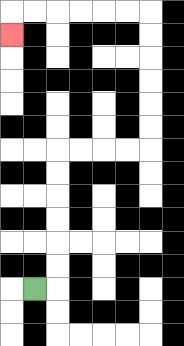{'start': '[1, 12]', 'end': '[0, 1]', 'path_directions': 'R,U,U,U,U,U,U,R,R,R,R,U,U,U,U,U,U,L,L,L,L,L,L,D', 'path_coordinates': '[[1, 12], [2, 12], [2, 11], [2, 10], [2, 9], [2, 8], [2, 7], [2, 6], [3, 6], [4, 6], [5, 6], [6, 6], [6, 5], [6, 4], [6, 3], [6, 2], [6, 1], [6, 0], [5, 0], [4, 0], [3, 0], [2, 0], [1, 0], [0, 0], [0, 1]]'}